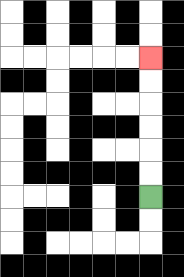{'start': '[6, 8]', 'end': '[6, 2]', 'path_directions': 'U,U,U,U,U,U', 'path_coordinates': '[[6, 8], [6, 7], [6, 6], [6, 5], [6, 4], [6, 3], [6, 2]]'}